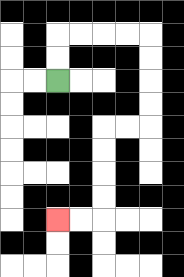{'start': '[2, 3]', 'end': '[2, 9]', 'path_directions': 'U,U,R,R,R,R,D,D,D,D,L,L,D,D,D,D,L,L', 'path_coordinates': '[[2, 3], [2, 2], [2, 1], [3, 1], [4, 1], [5, 1], [6, 1], [6, 2], [6, 3], [6, 4], [6, 5], [5, 5], [4, 5], [4, 6], [4, 7], [4, 8], [4, 9], [3, 9], [2, 9]]'}